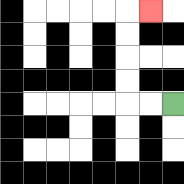{'start': '[7, 4]', 'end': '[6, 0]', 'path_directions': 'L,L,U,U,U,U,R', 'path_coordinates': '[[7, 4], [6, 4], [5, 4], [5, 3], [5, 2], [5, 1], [5, 0], [6, 0]]'}